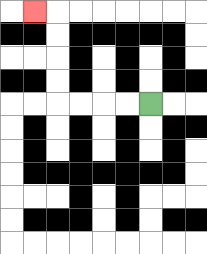{'start': '[6, 4]', 'end': '[1, 0]', 'path_directions': 'L,L,L,L,U,U,U,U,L', 'path_coordinates': '[[6, 4], [5, 4], [4, 4], [3, 4], [2, 4], [2, 3], [2, 2], [2, 1], [2, 0], [1, 0]]'}